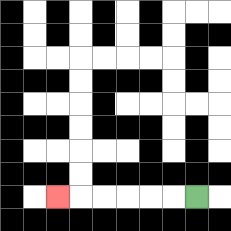{'start': '[8, 8]', 'end': '[2, 8]', 'path_directions': 'L,L,L,L,L,L', 'path_coordinates': '[[8, 8], [7, 8], [6, 8], [5, 8], [4, 8], [3, 8], [2, 8]]'}